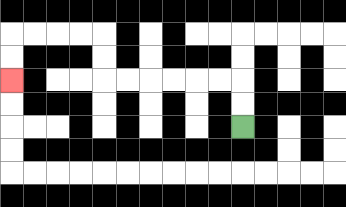{'start': '[10, 5]', 'end': '[0, 3]', 'path_directions': 'U,U,L,L,L,L,L,L,U,U,L,L,L,L,D,D', 'path_coordinates': '[[10, 5], [10, 4], [10, 3], [9, 3], [8, 3], [7, 3], [6, 3], [5, 3], [4, 3], [4, 2], [4, 1], [3, 1], [2, 1], [1, 1], [0, 1], [0, 2], [0, 3]]'}